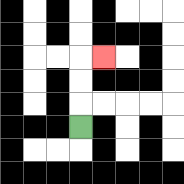{'start': '[3, 5]', 'end': '[4, 2]', 'path_directions': 'U,U,U,R', 'path_coordinates': '[[3, 5], [3, 4], [3, 3], [3, 2], [4, 2]]'}